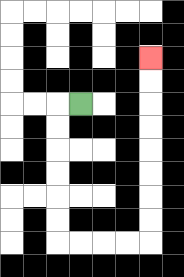{'start': '[3, 4]', 'end': '[6, 2]', 'path_directions': 'L,D,D,D,D,D,D,R,R,R,R,U,U,U,U,U,U,U,U', 'path_coordinates': '[[3, 4], [2, 4], [2, 5], [2, 6], [2, 7], [2, 8], [2, 9], [2, 10], [3, 10], [4, 10], [5, 10], [6, 10], [6, 9], [6, 8], [6, 7], [6, 6], [6, 5], [6, 4], [6, 3], [6, 2]]'}